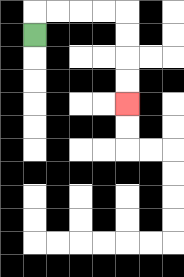{'start': '[1, 1]', 'end': '[5, 4]', 'path_directions': 'U,R,R,R,R,D,D,D,D', 'path_coordinates': '[[1, 1], [1, 0], [2, 0], [3, 0], [4, 0], [5, 0], [5, 1], [5, 2], [5, 3], [5, 4]]'}